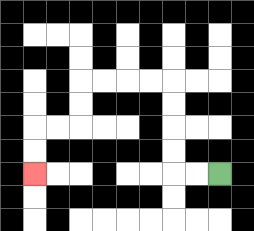{'start': '[9, 7]', 'end': '[1, 7]', 'path_directions': 'L,L,U,U,U,U,L,L,L,L,D,D,L,L,D,D', 'path_coordinates': '[[9, 7], [8, 7], [7, 7], [7, 6], [7, 5], [7, 4], [7, 3], [6, 3], [5, 3], [4, 3], [3, 3], [3, 4], [3, 5], [2, 5], [1, 5], [1, 6], [1, 7]]'}